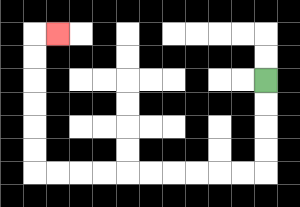{'start': '[11, 3]', 'end': '[2, 1]', 'path_directions': 'D,D,D,D,L,L,L,L,L,L,L,L,L,L,U,U,U,U,U,U,R', 'path_coordinates': '[[11, 3], [11, 4], [11, 5], [11, 6], [11, 7], [10, 7], [9, 7], [8, 7], [7, 7], [6, 7], [5, 7], [4, 7], [3, 7], [2, 7], [1, 7], [1, 6], [1, 5], [1, 4], [1, 3], [1, 2], [1, 1], [2, 1]]'}